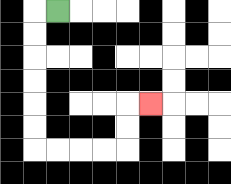{'start': '[2, 0]', 'end': '[6, 4]', 'path_directions': 'L,D,D,D,D,D,D,R,R,R,R,U,U,R', 'path_coordinates': '[[2, 0], [1, 0], [1, 1], [1, 2], [1, 3], [1, 4], [1, 5], [1, 6], [2, 6], [3, 6], [4, 6], [5, 6], [5, 5], [5, 4], [6, 4]]'}